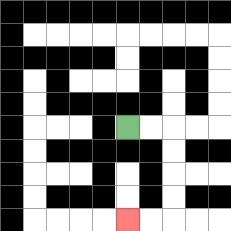{'start': '[5, 5]', 'end': '[5, 9]', 'path_directions': 'R,R,D,D,D,D,L,L', 'path_coordinates': '[[5, 5], [6, 5], [7, 5], [7, 6], [7, 7], [7, 8], [7, 9], [6, 9], [5, 9]]'}